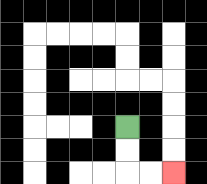{'start': '[5, 5]', 'end': '[7, 7]', 'path_directions': 'D,D,R,R', 'path_coordinates': '[[5, 5], [5, 6], [5, 7], [6, 7], [7, 7]]'}